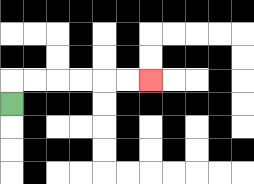{'start': '[0, 4]', 'end': '[6, 3]', 'path_directions': 'U,R,R,R,R,R,R', 'path_coordinates': '[[0, 4], [0, 3], [1, 3], [2, 3], [3, 3], [4, 3], [5, 3], [6, 3]]'}